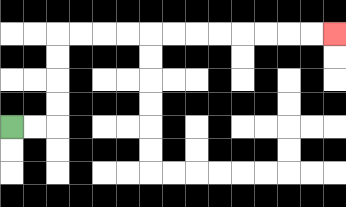{'start': '[0, 5]', 'end': '[14, 1]', 'path_directions': 'R,R,U,U,U,U,R,R,R,R,R,R,R,R,R,R,R,R', 'path_coordinates': '[[0, 5], [1, 5], [2, 5], [2, 4], [2, 3], [2, 2], [2, 1], [3, 1], [4, 1], [5, 1], [6, 1], [7, 1], [8, 1], [9, 1], [10, 1], [11, 1], [12, 1], [13, 1], [14, 1]]'}